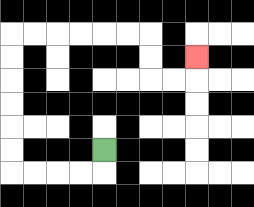{'start': '[4, 6]', 'end': '[8, 2]', 'path_directions': 'D,L,L,L,L,U,U,U,U,U,U,R,R,R,R,R,R,D,D,R,R,U', 'path_coordinates': '[[4, 6], [4, 7], [3, 7], [2, 7], [1, 7], [0, 7], [0, 6], [0, 5], [0, 4], [0, 3], [0, 2], [0, 1], [1, 1], [2, 1], [3, 1], [4, 1], [5, 1], [6, 1], [6, 2], [6, 3], [7, 3], [8, 3], [8, 2]]'}